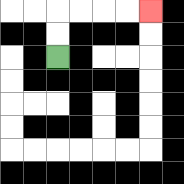{'start': '[2, 2]', 'end': '[6, 0]', 'path_directions': 'U,U,R,R,R,R', 'path_coordinates': '[[2, 2], [2, 1], [2, 0], [3, 0], [4, 0], [5, 0], [6, 0]]'}